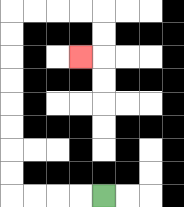{'start': '[4, 8]', 'end': '[3, 2]', 'path_directions': 'L,L,L,L,U,U,U,U,U,U,U,U,R,R,R,R,D,D,L', 'path_coordinates': '[[4, 8], [3, 8], [2, 8], [1, 8], [0, 8], [0, 7], [0, 6], [0, 5], [0, 4], [0, 3], [0, 2], [0, 1], [0, 0], [1, 0], [2, 0], [3, 0], [4, 0], [4, 1], [4, 2], [3, 2]]'}